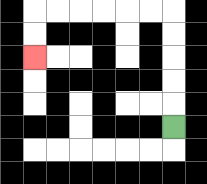{'start': '[7, 5]', 'end': '[1, 2]', 'path_directions': 'U,U,U,U,U,L,L,L,L,L,L,D,D', 'path_coordinates': '[[7, 5], [7, 4], [7, 3], [7, 2], [7, 1], [7, 0], [6, 0], [5, 0], [4, 0], [3, 0], [2, 0], [1, 0], [1, 1], [1, 2]]'}